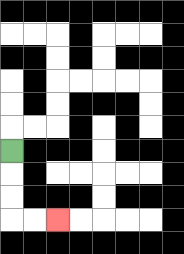{'start': '[0, 6]', 'end': '[2, 9]', 'path_directions': 'D,D,D,R,R', 'path_coordinates': '[[0, 6], [0, 7], [0, 8], [0, 9], [1, 9], [2, 9]]'}